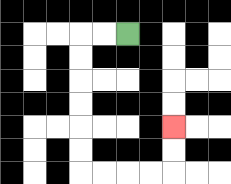{'start': '[5, 1]', 'end': '[7, 5]', 'path_directions': 'L,L,D,D,D,D,D,D,R,R,R,R,U,U', 'path_coordinates': '[[5, 1], [4, 1], [3, 1], [3, 2], [3, 3], [3, 4], [3, 5], [3, 6], [3, 7], [4, 7], [5, 7], [6, 7], [7, 7], [7, 6], [7, 5]]'}